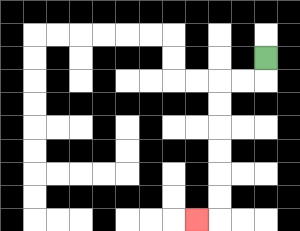{'start': '[11, 2]', 'end': '[8, 9]', 'path_directions': 'D,L,L,D,D,D,D,D,D,L', 'path_coordinates': '[[11, 2], [11, 3], [10, 3], [9, 3], [9, 4], [9, 5], [9, 6], [9, 7], [9, 8], [9, 9], [8, 9]]'}